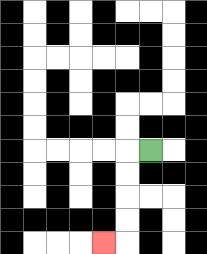{'start': '[6, 6]', 'end': '[4, 10]', 'path_directions': 'L,D,D,D,D,L', 'path_coordinates': '[[6, 6], [5, 6], [5, 7], [5, 8], [5, 9], [5, 10], [4, 10]]'}